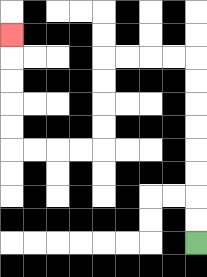{'start': '[8, 10]', 'end': '[0, 1]', 'path_directions': 'U,U,U,U,U,U,U,U,L,L,L,L,D,D,D,D,L,L,L,L,U,U,U,U,U', 'path_coordinates': '[[8, 10], [8, 9], [8, 8], [8, 7], [8, 6], [8, 5], [8, 4], [8, 3], [8, 2], [7, 2], [6, 2], [5, 2], [4, 2], [4, 3], [4, 4], [4, 5], [4, 6], [3, 6], [2, 6], [1, 6], [0, 6], [0, 5], [0, 4], [0, 3], [0, 2], [0, 1]]'}